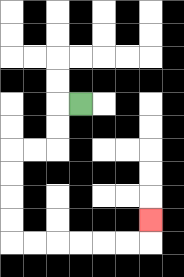{'start': '[3, 4]', 'end': '[6, 9]', 'path_directions': 'L,D,D,L,L,D,D,D,D,R,R,R,R,R,R,U', 'path_coordinates': '[[3, 4], [2, 4], [2, 5], [2, 6], [1, 6], [0, 6], [0, 7], [0, 8], [0, 9], [0, 10], [1, 10], [2, 10], [3, 10], [4, 10], [5, 10], [6, 10], [6, 9]]'}